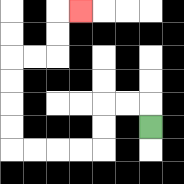{'start': '[6, 5]', 'end': '[3, 0]', 'path_directions': 'U,L,L,D,D,L,L,L,L,U,U,U,U,R,R,U,U,R', 'path_coordinates': '[[6, 5], [6, 4], [5, 4], [4, 4], [4, 5], [4, 6], [3, 6], [2, 6], [1, 6], [0, 6], [0, 5], [0, 4], [0, 3], [0, 2], [1, 2], [2, 2], [2, 1], [2, 0], [3, 0]]'}